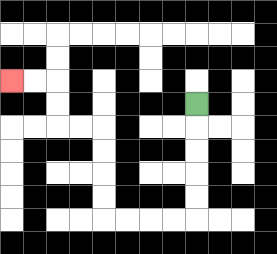{'start': '[8, 4]', 'end': '[0, 3]', 'path_directions': 'D,D,D,D,D,L,L,L,L,U,U,U,U,L,L,U,U,L,L', 'path_coordinates': '[[8, 4], [8, 5], [8, 6], [8, 7], [8, 8], [8, 9], [7, 9], [6, 9], [5, 9], [4, 9], [4, 8], [4, 7], [4, 6], [4, 5], [3, 5], [2, 5], [2, 4], [2, 3], [1, 3], [0, 3]]'}